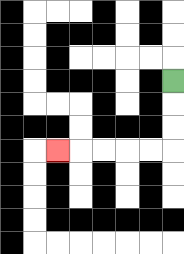{'start': '[7, 3]', 'end': '[2, 6]', 'path_directions': 'D,D,D,L,L,L,L,L', 'path_coordinates': '[[7, 3], [7, 4], [7, 5], [7, 6], [6, 6], [5, 6], [4, 6], [3, 6], [2, 6]]'}